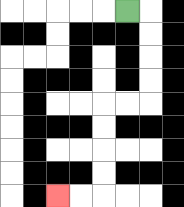{'start': '[5, 0]', 'end': '[2, 8]', 'path_directions': 'R,D,D,D,D,L,L,D,D,D,D,L,L', 'path_coordinates': '[[5, 0], [6, 0], [6, 1], [6, 2], [6, 3], [6, 4], [5, 4], [4, 4], [4, 5], [4, 6], [4, 7], [4, 8], [3, 8], [2, 8]]'}